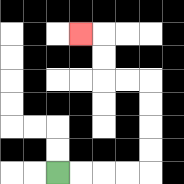{'start': '[2, 7]', 'end': '[3, 1]', 'path_directions': 'R,R,R,R,U,U,U,U,L,L,U,U,L', 'path_coordinates': '[[2, 7], [3, 7], [4, 7], [5, 7], [6, 7], [6, 6], [6, 5], [6, 4], [6, 3], [5, 3], [4, 3], [4, 2], [4, 1], [3, 1]]'}